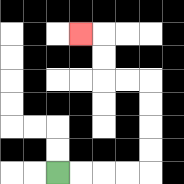{'start': '[2, 7]', 'end': '[3, 1]', 'path_directions': 'R,R,R,R,U,U,U,U,L,L,U,U,L', 'path_coordinates': '[[2, 7], [3, 7], [4, 7], [5, 7], [6, 7], [6, 6], [6, 5], [6, 4], [6, 3], [5, 3], [4, 3], [4, 2], [4, 1], [3, 1]]'}